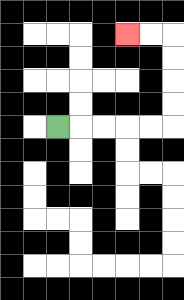{'start': '[2, 5]', 'end': '[5, 1]', 'path_directions': 'R,R,R,R,R,U,U,U,U,L,L', 'path_coordinates': '[[2, 5], [3, 5], [4, 5], [5, 5], [6, 5], [7, 5], [7, 4], [7, 3], [7, 2], [7, 1], [6, 1], [5, 1]]'}